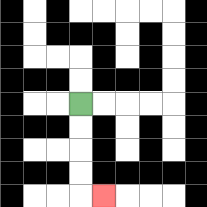{'start': '[3, 4]', 'end': '[4, 8]', 'path_directions': 'D,D,D,D,R', 'path_coordinates': '[[3, 4], [3, 5], [3, 6], [3, 7], [3, 8], [4, 8]]'}